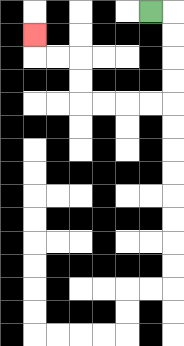{'start': '[6, 0]', 'end': '[1, 1]', 'path_directions': 'R,D,D,D,D,L,L,L,L,U,U,L,L,U', 'path_coordinates': '[[6, 0], [7, 0], [7, 1], [7, 2], [7, 3], [7, 4], [6, 4], [5, 4], [4, 4], [3, 4], [3, 3], [3, 2], [2, 2], [1, 2], [1, 1]]'}